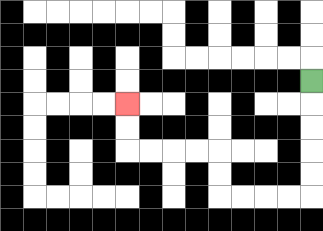{'start': '[13, 3]', 'end': '[5, 4]', 'path_directions': 'D,D,D,D,D,L,L,L,L,U,U,L,L,L,L,U,U', 'path_coordinates': '[[13, 3], [13, 4], [13, 5], [13, 6], [13, 7], [13, 8], [12, 8], [11, 8], [10, 8], [9, 8], [9, 7], [9, 6], [8, 6], [7, 6], [6, 6], [5, 6], [5, 5], [5, 4]]'}